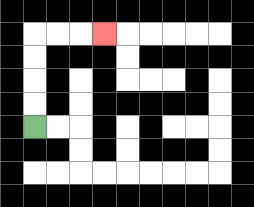{'start': '[1, 5]', 'end': '[4, 1]', 'path_directions': 'U,U,U,U,R,R,R', 'path_coordinates': '[[1, 5], [1, 4], [1, 3], [1, 2], [1, 1], [2, 1], [3, 1], [4, 1]]'}